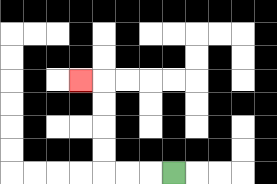{'start': '[7, 7]', 'end': '[3, 3]', 'path_directions': 'L,L,L,U,U,U,U,L', 'path_coordinates': '[[7, 7], [6, 7], [5, 7], [4, 7], [4, 6], [4, 5], [4, 4], [4, 3], [3, 3]]'}